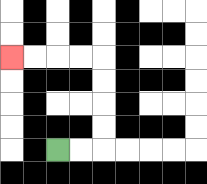{'start': '[2, 6]', 'end': '[0, 2]', 'path_directions': 'R,R,U,U,U,U,L,L,L,L', 'path_coordinates': '[[2, 6], [3, 6], [4, 6], [4, 5], [4, 4], [4, 3], [4, 2], [3, 2], [2, 2], [1, 2], [0, 2]]'}